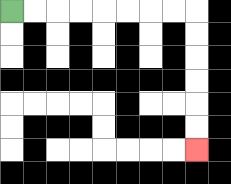{'start': '[0, 0]', 'end': '[8, 6]', 'path_directions': 'R,R,R,R,R,R,R,R,D,D,D,D,D,D', 'path_coordinates': '[[0, 0], [1, 0], [2, 0], [3, 0], [4, 0], [5, 0], [6, 0], [7, 0], [8, 0], [8, 1], [8, 2], [8, 3], [8, 4], [8, 5], [8, 6]]'}